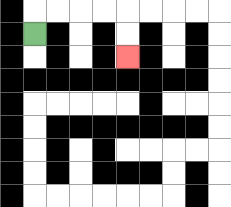{'start': '[1, 1]', 'end': '[5, 2]', 'path_directions': 'U,R,R,R,R,D,D', 'path_coordinates': '[[1, 1], [1, 0], [2, 0], [3, 0], [4, 0], [5, 0], [5, 1], [5, 2]]'}